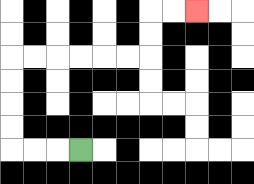{'start': '[3, 6]', 'end': '[8, 0]', 'path_directions': 'L,L,L,U,U,U,U,R,R,R,R,R,R,U,U,R,R', 'path_coordinates': '[[3, 6], [2, 6], [1, 6], [0, 6], [0, 5], [0, 4], [0, 3], [0, 2], [1, 2], [2, 2], [3, 2], [4, 2], [5, 2], [6, 2], [6, 1], [6, 0], [7, 0], [8, 0]]'}